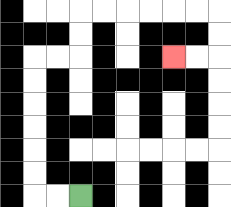{'start': '[3, 8]', 'end': '[7, 2]', 'path_directions': 'L,L,U,U,U,U,U,U,R,R,U,U,R,R,R,R,R,R,D,D,L,L', 'path_coordinates': '[[3, 8], [2, 8], [1, 8], [1, 7], [1, 6], [1, 5], [1, 4], [1, 3], [1, 2], [2, 2], [3, 2], [3, 1], [3, 0], [4, 0], [5, 0], [6, 0], [7, 0], [8, 0], [9, 0], [9, 1], [9, 2], [8, 2], [7, 2]]'}